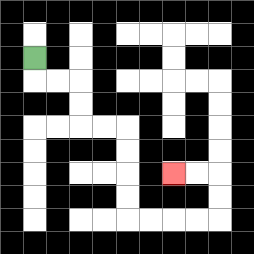{'start': '[1, 2]', 'end': '[7, 7]', 'path_directions': 'D,R,R,D,D,R,R,D,D,D,D,R,R,R,R,U,U,L,L', 'path_coordinates': '[[1, 2], [1, 3], [2, 3], [3, 3], [3, 4], [3, 5], [4, 5], [5, 5], [5, 6], [5, 7], [5, 8], [5, 9], [6, 9], [7, 9], [8, 9], [9, 9], [9, 8], [9, 7], [8, 7], [7, 7]]'}